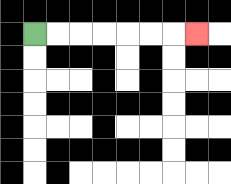{'start': '[1, 1]', 'end': '[8, 1]', 'path_directions': 'R,R,R,R,R,R,R', 'path_coordinates': '[[1, 1], [2, 1], [3, 1], [4, 1], [5, 1], [6, 1], [7, 1], [8, 1]]'}